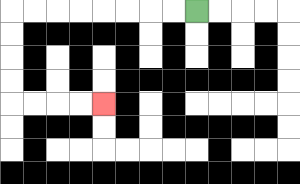{'start': '[8, 0]', 'end': '[4, 4]', 'path_directions': 'L,L,L,L,L,L,L,L,D,D,D,D,R,R,R,R', 'path_coordinates': '[[8, 0], [7, 0], [6, 0], [5, 0], [4, 0], [3, 0], [2, 0], [1, 0], [0, 0], [0, 1], [0, 2], [0, 3], [0, 4], [1, 4], [2, 4], [3, 4], [4, 4]]'}